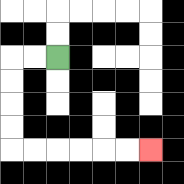{'start': '[2, 2]', 'end': '[6, 6]', 'path_directions': 'L,L,D,D,D,D,R,R,R,R,R,R', 'path_coordinates': '[[2, 2], [1, 2], [0, 2], [0, 3], [0, 4], [0, 5], [0, 6], [1, 6], [2, 6], [3, 6], [4, 6], [5, 6], [6, 6]]'}